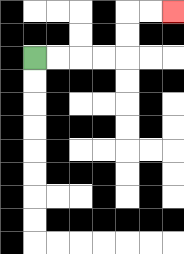{'start': '[1, 2]', 'end': '[7, 0]', 'path_directions': 'R,R,R,R,U,U,R,R', 'path_coordinates': '[[1, 2], [2, 2], [3, 2], [4, 2], [5, 2], [5, 1], [5, 0], [6, 0], [7, 0]]'}